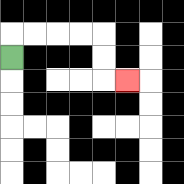{'start': '[0, 2]', 'end': '[5, 3]', 'path_directions': 'U,R,R,R,R,D,D,R', 'path_coordinates': '[[0, 2], [0, 1], [1, 1], [2, 1], [3, 1], [4, 1], [4, 2], [4, 3], [5, 3]]'}